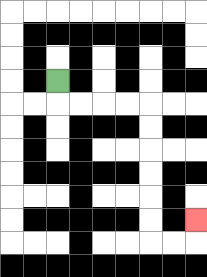{'start': '[2, 3]', 'end': '[8, 9]', 'path_directions': 'D,R,R,R,R,D,D,D,D,D,D,R,R,U', 'path_coordinates': '[[2, 3], [2, 4], [3, 4], [4, 4], [5, 4], [6, 4], [6, 5], [6, 6], [6, 7], [6, 8], [6, 9], [6, 10], [7, 10], [8, 10], [8, 9]]'}